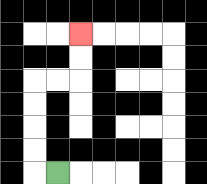{'start': '[2, 7]', 'end': '[3, 1]', 'path_directions': 'L,U,U,U,U,R,R,U,U', 'path_coordinates': '[[2, 7], [1, 7], [1, 6], [1, 5], [1, 4], [1, 3], [2, 3], [3, 3], [3, 2], [3, 1]]'}